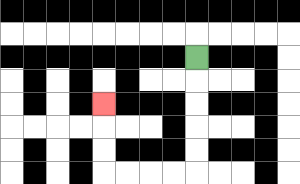{'start': '[8, 2]', 'end': '[4, 4]', 'path_directions': 'D,D,D,D,D,L,L,L,L,U,U,U', 'path_coordinates': '[[8, 2], [8, 3], [8, 4], [8, 5], [8, 6], [8, 7], [7, 7], [6, 7], [5, 7], [4, 7], [4, 6], [4, 5], [4, 4]]'}